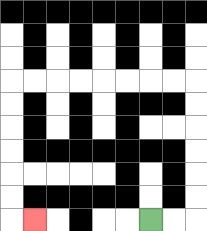{'start': '[6, 9]', 'end': '[1, 9]', 'path_directions': 'R,R,U,U,U,U,U,U,L,L,L,L,L,L,L,L,D,D,D,D,D,D,R', 'path_coordinates': '[[6, 9], [7, 9], [8, 9], [8, 8], [8, 7], [8, 6], [8, 5], [8, 4], [8, 3], [7, 3], [6, 3], [5, 3], [4, 3], [3, 3], [2, 3], [1, 3], [0, 3], [0, 4], [0, 5], [0, 6], [0, 7], [0, 8], [0, 9], [1, 9]]'}